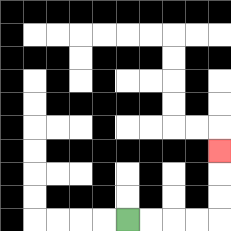{'start': '[5, 9]', 'end': '[9, 6]', 'path_directions': 'R,R,R,R,U,U,U', 'path_coordinates': '[[5, 9], [6, 9], [7, 9], [8, 9], [9, 9], [9, 8], [9, 7], [9, 6]]'}